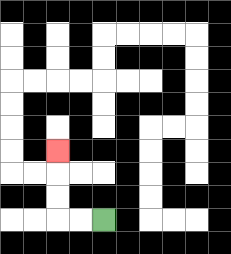{'start': '[4, 9]', 'end': '[2, 6]', 'path_directions': 'L,L,U,U,U', 'path_coordinates': '[[4, 9], [3, 9], [2, 9], [2, 8], [2, 7], [2, 6]]'}